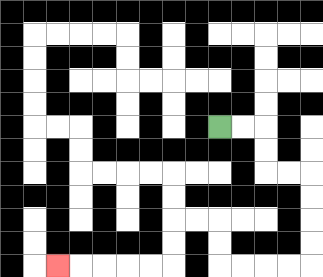{'start': '[9, 5]', 'end': '[2, 11]', 'path_directions': 'R,R,D,D,R,R,D,D,D,D,L,L,L,L,U,U,L,L,D,D,L,L,L,L,L', 'path_coordinates': '[[9, 5], [10, 5], [11, 5], [11, 6], [11, 7], [12, 7], [13, 7], [13, 8], [13, 9], [13, 10], [13, 11], [12, 11], [11, 11], [10, 11], [9, 11], [9, 10], [9, 9], [8, 9], [7, 9], [7, 10], [7, 11], [6, 11], [5, 11], [4, 11], [3, 11], [2, 11]]'}